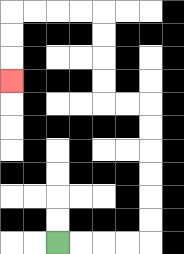{'start': '[2, 10]', 'end': '[0, 3]', 'path_directions': 'R,R,R,R,U,U,U,U,U,U,L,L,U,U,U,U,L,L,L,L,D,D,D', 'path_coordinates': '[[2, 10], [3, 10], [4, 10], [5, 10], [6, 10], [6, 9], [6, 8], [6, 7], [6, 6], [6, 5], [6, 4], [5, 4], [4, 4], [4, 3], [4, 2], [4, 1], [4, 0], [3, 0], [2, 0], [1, 0], [0, 0], [0, 1], [0, 2], [0, 3]]'}